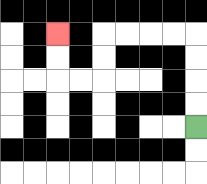{'start': '[8, 5]', 'end': '[2, 1]', 'path_directions': 'U,U,U,U,L,L,L,L,D,D,L,L,U,U', 'path_coordinates': '[[8, 5], [8, 4], [8, 3], [8, 2], [8, 1], [7, 1], [6, 1], [5, 1], [4, 1], [4, 2], [4, 3], [3, 3], [2, 3], [2, 2], [2, 1]]'}